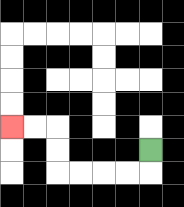{'start': '[6, 6]', 'end': '[0, 5]', 'path_directions': 'D,L,L,L,L,U,U,L,L', 'path_coordinates': '[[6, 6], [6, 7], [5, 7], [4, 7], [3, 7], [2, 7], [2, 6], [2, 5], [1, 5], [0, 5]]'}